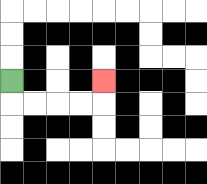{'start': '[0, 3]', 'end': '[4, 3]', 'path_directions': 'D,R,R,R,R,U', 'path_coordinates': '[[0, 3], [0, 4], [1, 4], [2, 4], [3, 4], [4, 4], [4, 3]]'}